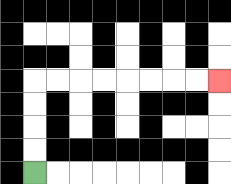{'start': '[1, 7]', 'end': '[9, 3]', 'path_directions': 'U,U,U,U,R,R,R,R,R,R,R,R', 'path_coordinates': '[[1, 7], [1, 6], [1, 5], [1, 4], [1, 3], [2, 3], [3, 3], [4, 3], [5, 3], [6, 3], [7, 3], [8, 3], [9, 3]]'}